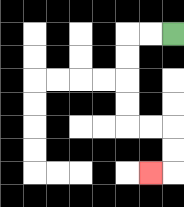{'start': '[7, 1]', 'end': '[6, 7]', 'path_directions': 'L,L,D,D,D,D,R,R,D,D,L', 'path_coordinates': '[[7, 1], [6, 1], [5, 1], [5, 2], [5, 3], [5, 4], [5, 5], [6, 5], [7, 5], [7, 6], [7, 7], [6, 7]]'}